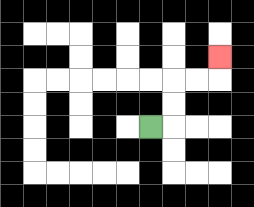{'start': '[6, 5]', 'end': '[9, 2]', 'path_directions': 'R,U,U,R,R,U', 'path_coordinates': '[[6, 5], [7, 5], [7, 4], [7, 3], [8, 3], [9, 3], [9, 2]]'}